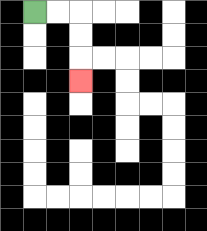{'start': '[1, 0]', 'end': '[3, 3]', 'path_directions': 'R,R,D,D,D', 'path_coordinates': '[[1, 0], [2, 0], [3, 0], [3, 1], [3, 2], [3, 3]]'}